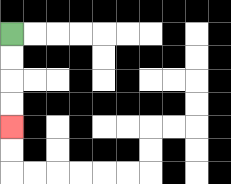{'start': '[0, 1]', 'end': '[0, 5]', 'path_directions': 'D,D,D,D', 'path_coordinates': '[[0, 1], [0, 2], [0, 3], [0, 4], [0, 5]]'}